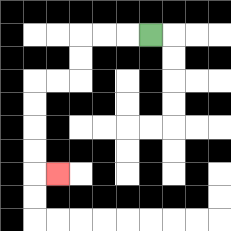{'start': '[6, 1]', 'end': '[2, 7]', 'path_directions': 'L,L,L,D,D,L,L,D,D,D,D,R', 'path_coordinates': '[[6, 1], [5, 1], [4, 1], [3, 1], [3, 2], [3, 3], [2, 3], [1, 3], [1, 4], [1, 5], [1, 6], [1, 7], [2, 7]]'}